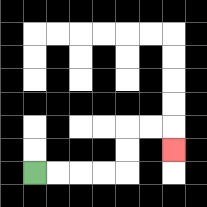{'start': '[1, 7]', 'end': '[7, 6]', 'path_directions': 'R,R,R,R,U,U,R,R,D', 'path_coordinates': '[[1, 7], [2, 7], [3, 7], [4, 7], [5, 7], [5, 6], [5, 5], [6, 5], [7, 5], [7, 6]]'}